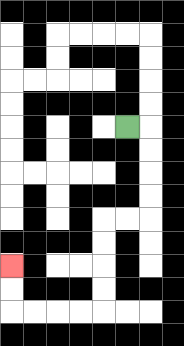{'start': '[5, 5]', 'end': '[0, 11]', 'path_directions': 'R,D,D,D,D,L,L,D,D,D,D,L,L,L,L,U,U', 'path_coordinates': '[[5, 5], [6, 5], [6, 6], [6, 7], [6, 8], [6, 9], [5, 9], [4, 9], [4, 10], [4, 11], [4, 12], [4, 13], [3, 13], [2, 13], [1, 13], [0, 13], [0, 12], [0, 11]]'}